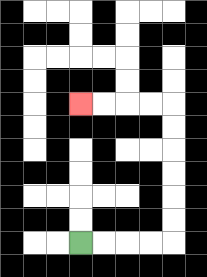{'start': '[3, 10]', 'end': '[3, 4]', 'path_directions': 'R,R,R,R,U,U,U,U,U,U,L,L,L,L', 'path_coordinates': '[[3, 10], [4, 10], [5, 10], [6, 10], [7, 10], [7, 9], [7, 8], [7, 7], [7, 6], [7, 5], [7, 4], [6, 4], [5, 4], [4, 4], [3, 4]]'}